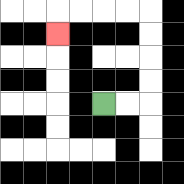{'start': '[4, 4]', 'end': '[2, 1]', 'path_directions': 'R,R,U,U,U,U,L,L,L,L,D', 'path_coordinates': '[[4, 4], [5, 4], [6, 4], [6, 3], [6, 2], [6, 1], [6, 0], [5, 0], [4, 0], [3, 0], [2, 0], [2, 1]]'}